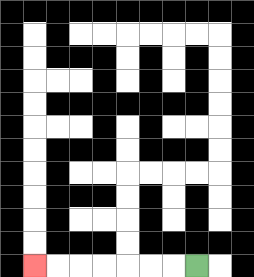{'start': '[8, 11]', 'end': '[1, 11]', 'path_directions': 'L,L,L,L,L,L,L', 'path_coordinates': '[[8, 11], [7, 11], [6, 11], [5, 11], [4, 11], [3, 11], [2, 11], [1, 11]]'}